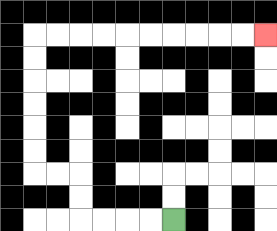{'start': '[7, 9]', 'end': '[11, 1]', 'path_directions': 'L,L,L,L,U,U,L,L,U,U,U,U,U,U,R,R,R,R,R,R,R,R,R,R', 'path_coordinates': '[[7, 9], [6, 9], [5, 9], [4, 9], [3, 9], [3, 8], [3, 7], [2, 7], [1, 7], [1, 6], [1, 5], [1, 4], [1, 3], [1, 2], [1, 1], [2, 1], [3, 1], [4, 1], [5, 1], [6, 1], [7, 1], [8, 1], [9, 1], [10, 1], [11, 1]]'}